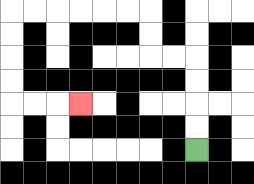{'start': '[8, 6]', 'end': '[3, 4]', 'path_directions': 'U,U,U,U,L,L,U,U,L,L,L,L,L,L,D,D,D,D,R,R,R', 'path_coordinates': '[[8, 6], [8, 5], [8, 4], [8, 3], [8, 2], [7, 2], [6, 2], [6, 1], [6, 0], [5, 0], [4, 0], [3, 0], [2, 0], [1, 0], [0, 0], [0, 1], [0, 2], [0, 3], [0, 4], [1, 4], [2, 4], [3, 4]]'}